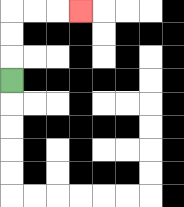{'start': '[0, 3]', 'end': '[3, 0]', 'path_directions': 'U,U,U,R,R,R', 'path_coordinates': '[[0, 3], [0, 2], [0, 1], [0, 0], [1, 0], [2, 0], [3, 0]]'}